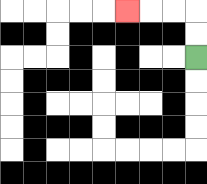{'start': '[8, 2]', 'end': '[5, 0]', 'path_directions': 'U,U,L,L,L', 'path_coordinates': '[[8, 2], [8, 1], [8, 0], [7, 0], [6, 0], [5, 0]]'}